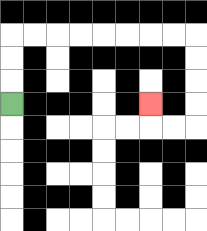{'start': '[0, 4]', 'end': '[6, 4]', 'path_directions': 'U,U,U,R,R,R,R,R,R,R,R,D,D,D,D,L,L,U', 'path_coordinates': '[[0, 4], [0, 3], [0, 2], [0, 1], [1, 1], [2, 1], [3, 1], [4, 1], [5, 1], [6, 1], [7, 1], [8, 1], [8, 2], [8, 3], [8, 4], [8, 5], [7, 5], [6, 5], [6, 4]]'}